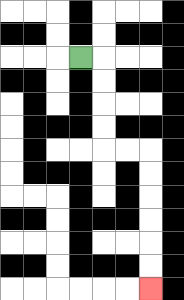{'start': '[3, 2]', 'end': '[6, 12]', 'path_directions': 'R,D,D,D,D,R,R,D,D,D,D,D,D', 'path_coordinates': '[[3, 2], [4, 2], [4, 3], [4, 4], [4, 5], [4, 6], [5, 6], [6, 6], [6, 7], [6, 8], [6, 9], [6, 10], [6, 11], [6, 12]]'}